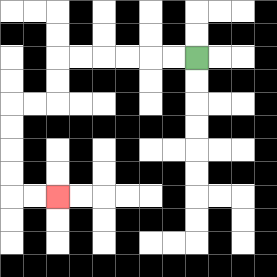{'start': '[8, 2]', 'end': '[2, 8]', 'path_directions': 'L,L,L,L,L,L,D,D,L,L,D,D,D,D,R,R', 'path_coordinates': '[[8, 2], [7, 2], [6, 2], [5, 2], [4, 2], [3, 2], [2, 2], [2, 3], [2, 4], [1, 4], [0, 4], [0, 5], [0, 6], [0, 7], [0, 8], [1, 8], [2, 8]]'}